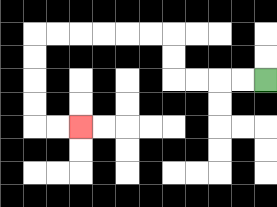{'start': '[11, 3]', 'end': '[3, 5]', 'path_directions': 'L,L,L,L,U,U,L,L,L,L,L,L,D,D,D,D,R,R', 'path_coordinates': '[[11, 3], [10, 3], [9, 3], [8, 3], [7, 3], [7, 2], [7, 1], [6, 1], [5, 1], [4, 1], [3, 1], [2, 1], [1, 1], [1, 2], [1, 3], [1, 4], [1, 5], [2, 5], [3, 5]]'}